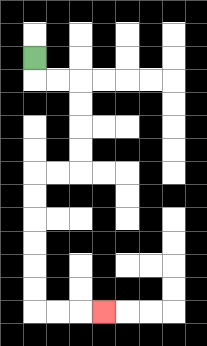{'start': '[1, 2]', 'end': '[4, 13]', 'path_directions': 'D,R,R,D,D,D,D,L,L,D,D,D,D,D,D,R,R,R', 'path_coordinates': '[[1, 2], [1, 3], [2, 3], [3, 3], [3, 4], [3, 5], [3, 6], [3, 7], [2, 7], [1, 7], [1, 8], [1, 9], [1, 10], [1, 11], [1, 12], [1, 13], [2, 13], [3, 13], [4, 13]]'}